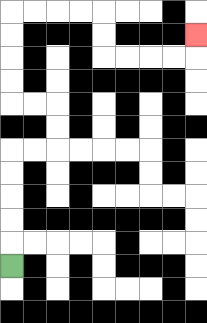{'start': '[0, 11]', 'end': '[8, 1]', 'path_directions': 'U,U,U,U,U,R,R,U,U,L,L,U,U,U,U,R,R,R,R,D,D,R,R,R,R,U', 'path_coordinates': '[[0, 11], [0, 10], [0, 9], [0, 8], [0, 7], [0, 6], [1, 6], [2, 6], [2, 5], [2, 4], [1, 4], [0, 4], [0, 3], [0, 2], [0, 1], [0, 0], [1, 0], [2, 0], [3, 0], [4, 0], [4, 1], [4, 2], [5, 2], [6, 2], [7, 2], [8, 2], [8, 1]]'}